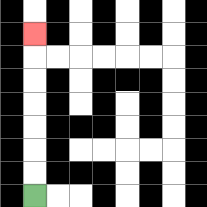{'start': '[1, 8]', 'end': '[1, 1]', 'path_directions': 'U,U,U,U,U,U,U', 'path_coordinates': '[[1, 8], [1, 7], [1, 6], [1, 5], [1, 4], [1, 3], [1, 2], [1, 1]]'}